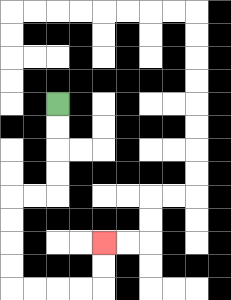{'start': '[2, 4]', 'end': '[4, 10]', 'path_directions': 'D,D,D,D,L,L,D,D,D,D,R,R,R,R,U,U', 'path_coordinates': '[[2, 4], [2, 5], [2, 6], [2, 7], [2, 8], [1, 8], [0, 8], [0, 9], [0, 10], [0, 11], [0, 12], [1, 12], [2, 12], [3, 12], [4, 12], [4, 11], [4, 10]]'}